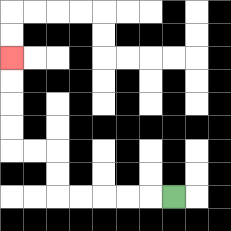{'start': '[7, 8]', 'end': '[0, 2]', 'path_directions': 'L,L,L,L,L,U,U,L,L,U,U,U,U', 'path_coordinates': '[[7, 8], [6, 8], [5, 8], [4, 8], [3, 8], [2, 8], [2, 7], [2, 6], [1, 6], [0, 6], [0, 5], [0, 4], [0, 3], [0, 2]]'}